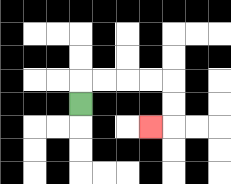{'start': '[3, 4]', 'end': '[6, 5]', 'path_directions': 'U,R,R,R,R,D,D,L', 'path_coordinates': '[[3, 4], [3, 3], [4, 3], [5, 3], [6, 3], [7, 3], [7, 4], [7, 5], [6, 5]]'}